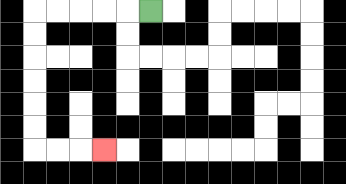{'start': '[6, 0]', 'end': '[4, 6]', 'path_directions': 'L,L,L,L,L,D,D,D,D,D,D,R,R,R', 'path_coordinates': '[[6, 0], [5, 0], [4, 0], [3, 0], [2, 0], [1, 0], [1, 1], [1, 2], [1, 3], [1, 4], [1, 5], [1, 6], [2, 6], [3, 6], [4, 6]]'}